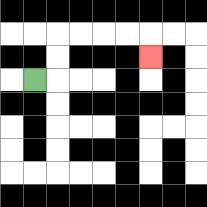{'start': '[1, 3]', 'end': '[6, 2]', 'path_directions': 'R,U,U,R,R,R,R,D', 'path_coordinates': '[[1, 3], [2, 3], [2, 2], [2, 1], [3, 1], [4, 1], [5, 1], [6, 1], [6, 2]]'}